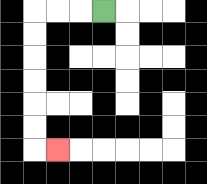{'start': '[4, 0]', 'end': '[2, 6]', 'path_directions': 'L,L,L,D,D,D,D,D,D,R', 'path_coordinates': '[[4, 0], [3, 0], [2, 0], [1, 0], [1, 1], [1, 2], [1, 3], [1, 4], [1, 5], [1, 6], [2, 6]]'}